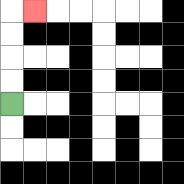{'start': '[0, 4]', 'end': '[1, 0]', 'path_directions': 'U,U,U,U,R', 'path_coordinates': '[[0, 4], [0, 3], [0, 2], [0, 1], [0, 0], [1, 0]]'}